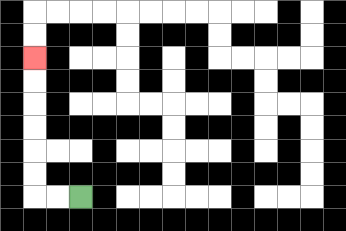{'start': '[3, 8]', 'end': '[1, 2]', 'path_directions': 'L,L,U,U,U,U,U,U', 'path_coordinates': '[[3, 8], [2, 8], [1, 8], [1, 7], [1, 6], [1, 5], [1, 4], [1, 3], [1, 2]]'}